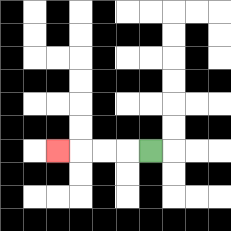{'start': '[6, 6]', 'end': '[2, 6]', 'path_directions': 'L,L,L,L', 'path_coordinates': '[[6, 6], [5, 6], [4, 6], [3, 6], [2, 6]]'}